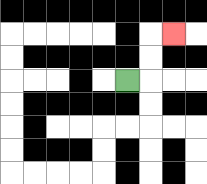{'start': '[5, 3]', 'end': '[7, 1]', 'path_directions': 'R,U,U,R', 'path_coordinates': '[[5, 3], [6, 3], [6, 2], [6, 1], [7, 1]]'}